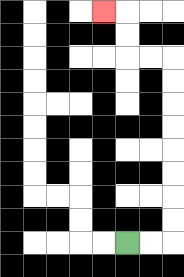{'start': '[5, 10]', 'end': '[4, 0]', 'path_directions': 'R,R,U,U,U,U,U,U,U,U,L,L,U,U,L', 'path_coordinates': '[[5, 10], [6, 10], [7, 10], [7, 9], [7, 8], [7, 7], [7, 6], [7, 5], [7, 4], [7, 3], [7, 2], [6, 2], [5, 2], [5, 1], [5, 0], [4, 0]]'}